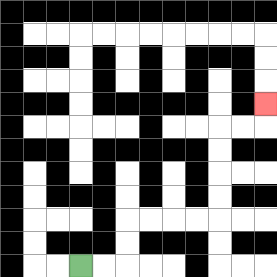{'start': '[3, 11]', 'end': '[11, 4]', 'path_directions': 'R,R,U,U,R,R,R,R,U,U,U,U,R,R,U', 'path_coordinates': '[[3, 11], [4, 11], [5, 11], [5, 10], [5, 9], [6, 9], [7, 9], [8, 9], [9, 9], [9, 8], [9, 7], [9, 6], [9, 5], [10, 5], [11, 5], [11, 4]]'}